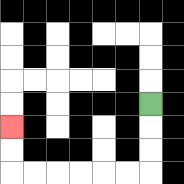{'start': '[6, 4]', 'end': '[0, 5]', 'path_directions': 'D,D,D,L,L,L,L,L,L,U,U', 'path_coordinates': '[[6, 4], [6, 5], [6, 6], [6, 7], [5, 7], [4, 7], [3, 7], [2, 7], [1, 7], [0, 7], [0, 6], [0, 5]]'}